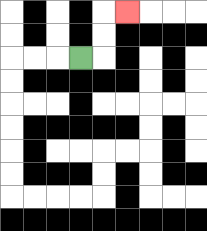{'start': '[3, 2]', 'end': '[5, 0]', 'path_directions': 'R,U,U,R', 'path_coordinates': '[[3, 2], [4, 2], [4, 1], [4, 0], [5, 0]]'}